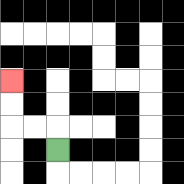{'start': '[2, 6]', 'end': '[0, 3]', 'path_directions': 'U,L,L,U,U', 'path_coordinates': '[[2, 6], [2, 5], [1, 5], [0, 5], [0, 4], [0, 3]]'}